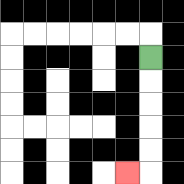{'start': '[6, 2]', 'end': '[5, 7]', 'path_directions': 'D,D,D,D,D,L', 'path_coordinates': '[[6, 2], [6, 3], [6, 4], [6, 5], [6, 6], [6, 7], [5, 7]]'}